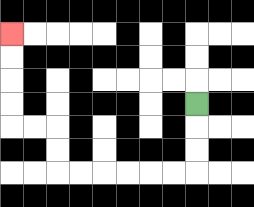{'start': '[8, 4]', 'end': '[0, 1]', 'path_directions': 'D,D,D,L,L,L,L,L,L,U,U,L,L,U,U,U,U', 'path_coordinates': '[[8, 4], [8, 5], [8, 6], [8, 7], [7, 7], [6, 7], [5, 7], [4, 7], [3, 7], [2, 7], [2, 6], [2, 5], [1, 5], [0, 5], [0, 4], [0, 3], [0, 2], [0, 1]]'}